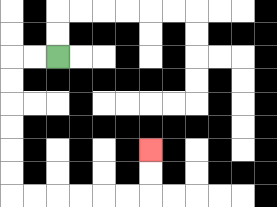{'start': '[2, 2]', 'end': '[6, 6]', 'path_directions': 'L,L,D,D,D,D,D,D,R,R,R,R,R,R,U,U', 'path_coordinates': '[[2, 2], [1, 2], [0, 2], [0, 3], [0, 4], [0, 5], [0, 6], [0, 7], [0, 8], [1, 8], [2, 8], [3, 8], [4, 8], [5, 8], [6, 8], [6, 7], [6, 6]]'}